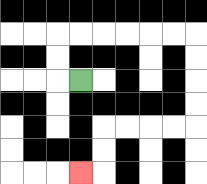{'start': '[3, 3]', 'end': '[3, 7]', 'path_directions': 'L,U,U,R,R,R,R,R,R,D,D,D,D,L,L,L,L,D,D,L', 'path_coordinates': '[[3, 3], [2, 3], [2, 2], [2, 1], [3, 1], [4, 1], [5, 1], [6, 1], [7, 1], [8, 1], [8, 2], [8, 3], [8, 4], [8, 5], [7, 5], [6, 5], [5, 5], [4, 5], [4, 6], [4, 7], [3, 7]]'}